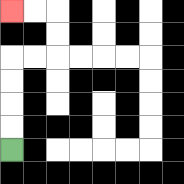{'start': '[0, 6]', 'end': '[0, 0]', 'path_directions': 'U,U,U,U,R,R,U,U,L,L', 'path_coordinates': '[[0, 6], [0, 5], [0, 4], [0, 3], [0, 2], [1, 2], [2, 2], [2, 1], [2, 0], [1, 0], [0, 0]]'}